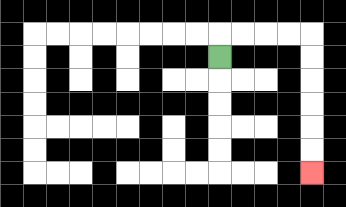{'start': '[9, 2]', 'end': '[13, 7]', 'path_directions': 'U,R,R,R,R,D,D,D,D,D,D', 'path_coordinates': '[[9, 2], [9, 1], [10, 1], [11, 1], [12, 1], [13, 1], [13, 2], [13, 3], [13, 4], [13, 5], [13, 6], [13, 7]]'}